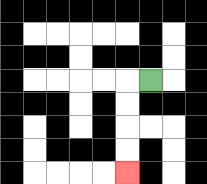{'start': '[6, 3]', 'end': '[5, 7]', 'path_directions': 'L,D,D,D,D', 'path_coordinates': '[[6, 3], [5, 3], [5, 4], [5, 5], [5, 6], [5, 7]]'}